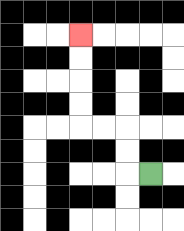{'start': '[6, 7]', 'end': '[3, 1]', 'path_directions': 'L,U,U,L,L,U,U,U,U', 'path_coordinates': '[[6, 7], [5, 7], [5, 6], [5, 5], [4, 5], [3, 5], [3, 4], [3, 3], [3, 2], [3, 1]]'}